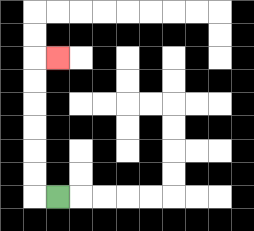{'start': '[2, 8]', 'end': '[2, 2]', 'path_directions': 'L,U,U,U,U,U,U,R', 'path_coordinates': '[[2, 8], [1, 8], [1, 7], [1, 6], [1, 5], [1, 4], [1, 3], [1, 2], [2, 2]]'}